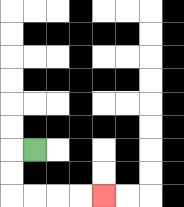{'start': '[1, 6]', 'end': '[4, 8]', 'path_directions': 'L,D,D,R,R,R,R', 'path_coordinates': '[[1, 6], [0, 6], [0, 7], [0, 8], [1, 8], [2, 8], [3, 8], [4, 8]]'}